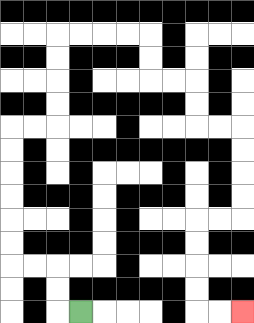{'start': '[3, 13]', 'end': '[10, 13]', 'path_directions': 'L,U,U,L,L,U,U,U,U,U,U,R,R,U,U,U,U,R,R,R,R,D,D,R,R,D,D,R,R,D,D,D,D,L,L,D,D,D,D,R,R', 'path_coordinates': '[[3, 13], [2, 13], [2, 12], [2, 11], [1, 11], [0, 11], [0, 10], [0, 9], [0, 8], [0, 7], [0, 6], [0, 5], [1, 5], [2, 5], [2, 4], [2, 3], [2, 2], [2, 1], [3, 1], [4, 1], [5, 1], [6, 1], [6, 2], [6, 3], [7, 3], [8, 3], [8, 4], [8, 5], [9, 5], [10, 5], [10, 6], [10, 7], [10, 8], [10, 9], [9, 9], [8, 9], [8, 10], [8, 11], [8, 12], [8, 13], [9, 13], [10, 13]]'}